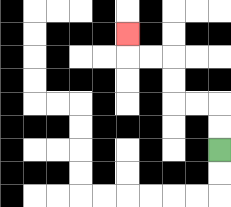{'start': '[9, 6]', 'end': '[5, 1]', 'path_directions': 'U,U,L,L,U,U,L,L,U', 'path_coordinates': '[[9, 6], [9, 5], [9, 4], [8, 4], [7, 4], [7, 3], [7, 2], [6, 2], [5, 2], [5, 1]]'}